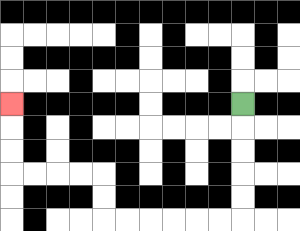{'start': '[10, 4]', 'end': '[0, 4]', 'path_directions': 'D,D,D,D,D,L,L,L,L,L,L,U,U,L,L,L,L,U,U,U', 'path_coordinates': '[[10, 4], [10, 5], [10, 6], [10, 7], [10, 8], [10, 9], [9, 9], [8, 9], [7, 9], [6, 9], [5, 9], [4, 9], [4, 8], [4, 7], [3, 7], [2, 7], [1, 7], [0, 7], [0, 6], [0, 5], [0, 4]]'}